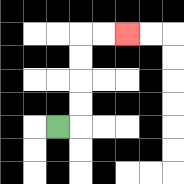{'start': '[2, 5]', 'end': '[5, 1]', 'path_directions': 'R,U,U,U,U,R,R', 'path_coordinates': '[[2, 5], [3, 5], [3, 4], [3, 3], [3, 2], [3, 1], [4, 1], [5, 1]]'}